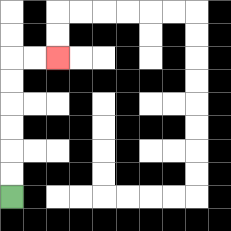{'start': '[0, 8]', 'end': '[2, 2]', 'path_directions': 'U,U,U,U,U,U,R,R', 'path_coordinates': '[[0, 8], [0, 7], [0, 6], [0, 5], [0, 4], [0, 3], [0, 2], [1, 2], [2, 2]]'}